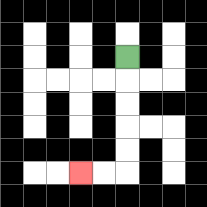{'start': '[5, 2]', 'end': '[3, 7]', 'path_directions': 'D,D,D,D,D,L,L', 'path_coordinates': '[[5, 2], [5, 3], [5, 4], [5, 5], [5, 6], [5, 7], [4, 7], [3, 7]]'}